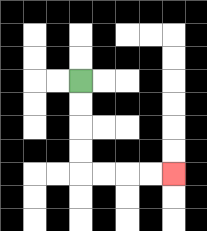{'start': '[3, 3]', 'end': '[7, 7]', 'path_directions': 'D,D,D,D,R,R,R,R', 'path_coordinates': '[[3, 3], [3, 4], [3, 5], [3, 6], [3, 7], [4, 7], [5, 7], [6, 7], [7, 7]]'}